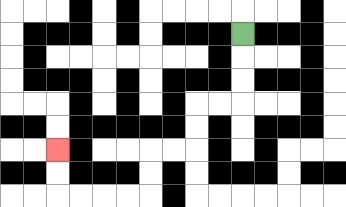{'start': '[10, 1]', 'end': '[2, 6]', 'path_directions': 'D,D,D,L,L,D,D,L,L,D,D,L,L,L,L,U,U', 'path_coordinates': '[[10, 1], [10, 2], [10, 3], [10, 4], [9, 4], [8, 4], [8, 5], [8, 6], [7, 6], [6, 6], [6, 7], [6, 8], [5, 8], [4, 8], [3, 8], [2, 8], [2, 7], [2, 6]]'}